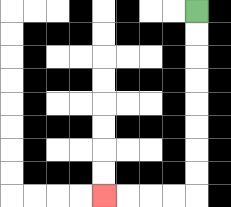{'start': '[8, 0]', 'end': '[4, 8]', 'path_directions': 'D,D,D,D,D,D,D,D,L,L,L,L', 'path_coordinates': '[[8, 0], [8, 1], [8, 2], [8, 3], [8, 4], [8, 5], [8, 6], [8, 7], [8, 8], [7, 8], [6, 8], [5, 8], [4, 8]]'}